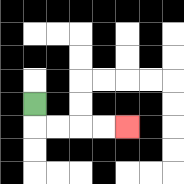{'start': '[1, 4]', 'end': '[5, 5]', 'path_directions': 'D,R,R,R,R', 'path_coordinates': '[[1, 4], [1, 5], [2, 5], [3, 5], [4, 5], [5, 5]]'}